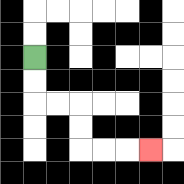{'start': '[1, 2]', 'end': '[6, 6]', 'path_directions': 'D,D,R,R,D,D,R,R,R', 'path_coordinates': '[[1, 2], [1, 3], [1, 4], [2, 4], [3, 4], [3, 5], [3, 6], [4, 6], [5, 6], [6, 6]]'}